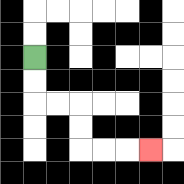{'start': '[1, 2]', 'end': '[6, 6]', 'path_directions': 'D,D,R,R,D,D,R,R,R', 'path_coordinates': '[[1, 2], [1, 3], [1, 4], [2, 4], [3, 4], [3, 5], [3, 6], [4, 6], [5, 6], [6, 6]]'}